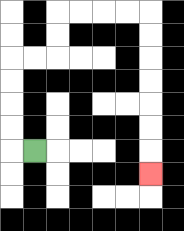{'start': '[1, 6]', 'end': '[6, 7]', 'path_directions': 'L,U,U,U,U,R,R,U,U,R,R,R,R,D,D,D,D,D,D,D', 'path_coordinates': '[[1, 6], [0, 6], [0, 5], [0, 4], [0, 3], [0, 2], [1, 2], [2, 2], [2, 1], [2, 0], [3, 0], [4, 0], [5, 0], [6, 0], [6, 1], [6, 2], [6, 3], [6, 4], [6, 5], [6, 6], [6, 7]]'}